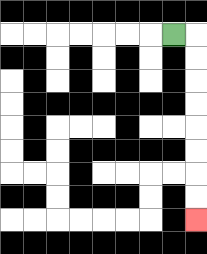{'start': '[7, 1]', 'end': '[8, 9]', 'path_directions': 'R,D,D,D,D,D,D,D,D', 'path_coordinates': '[[7, 1], [8, 1], [8, 2], [8, 3], [8, 4], [8, 5], [8, 6], [8, 7], [8, 8], [8, 9]]'}